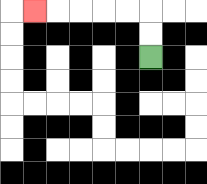{'start': '[6, 2]', 'end': '[1, 0]', 'path_directions': 'U,U,L,L,L,L,L', 'path_coordinates': '[[6, 2], [6, 1], [6, 0], [5, 0], [4, 0], [3, 0], [2, 0], [1, 0]]'}